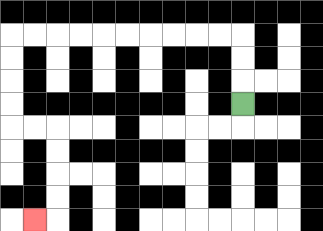{'start': '[10, 4]', 'end': '[1, 9]', 'path_directions': 'U,U,U,L,L,L,L,L,L,L,L,L,L,D,D,D,D,R,R,D,D,D,D,L', 'path_coordinates': '[[10, 4], [10, 3], [10, 2], [10, 1], [9, 1], [8, 1], [7, 1], [6, 1], [5, 1], [4, 1], [3, 1], [2, 1], [1, 1], [0, 1], [0, 2], [0, 3], [0, 4], [0, 5], [1, 5], [2, 5], [2, 6], [2, 7], [2, 8], [2, 9], [1, 9]]'}